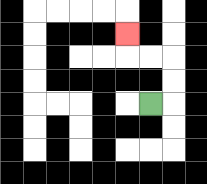{'start': '[6, 4]', 'end': '[5, 1]', 'path_directions': 'R,U,U,L,L,U', 'path_coordinates': '[[6, 4], [7, 4], [7, 3], [7, 2], [6, 2], [5, 2], [5, 1]]'}